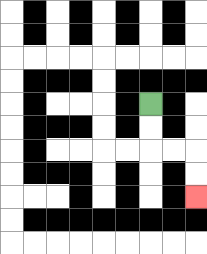{'start': '[6, 4]', 'end': '[8, 8]', 'path_directions': 'D,D,R,R,D,D', 'path_coordinates': '[[6, 4], [6, 5], [6, 6], [7, 6], [8, 6], [8, 7], [8, 8]]'}